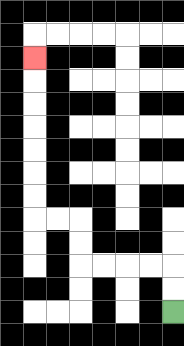{'start': '[7, 13]', 'end': '[1, 2]', 'path_directions': 'U,U,L,L,L,L,U,U,L,L,U,U,U,U,U,U,U', 'path_coordinates': '[[7, 13], [7, 12], [7, 11], [6, 11], [5, 11], [4, 11], [3, 11], [3, 10], [3, 9], [2, 9], [1, 9], [1, 8], [1, 7], [1, 6], [1, 5], [1, 4], [1, 3], [1, 2]]'}